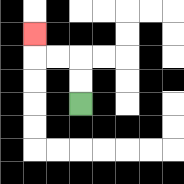{'start': '[3, 4]', 'end': '[1, 1]', 'path_directions': 'U,U,L,L,U', 'path_coordinates': '[[3, 4], [3, 3], [3, 2], [2, 2], [1, 2], [1, 1]]'}